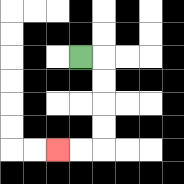{'start': '[3, 2]', 'end': '[2, 6]', 'path_directions': 'R,D,D,D,D,L,L', 'path_coordinates': '[[3, 2], [4, 2], [4, 3], [4, 4], [4, 5], [4, 6], [3, 6], [2, 6]]'}